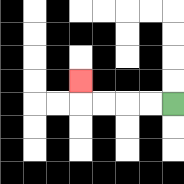{'start': '[7, 4]', 'end': '[3, 3]', 'path_directions': 'L,L,L,L,U', 'path_coordinates': '[[7, 4], [6, 4], [5, 4], [4, 4], [3, 4], [3, 3]]'}